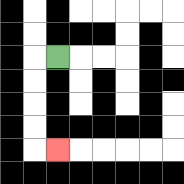{'start': '[2, 2]', 'end': '[2, 6]', 'path_directions': 'L,D,D,D,D,R', 'path_coordinates': '[[2, 2], [1, 2], [1, 3], [1, 4], [1, 5], [1, 6], [2, 6]]'}